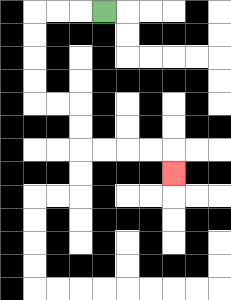{'start': '[4, 0]', 'end': '[7, 7]', 'path_directions': 'L,L,L,D,D,D,D,R,R,D,D,R,R,R,R,D', 'path_coordinates': '[[4, 0], [3, 0], [2, 0], [1, 0], [1, 1], [1, 2], [1, 3], [1, 4], [2, 4], [3, 4], [3, 5], [3, 6], [4, 6], [5, 6], [6, 6], [7, 6], [7, 7]]'}